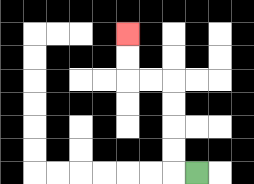{'start': '[8, 7]', 'end': '[5, 1]', 'path_directions': 'L,U,U,U,U,L,L,U,U', 'path_coordinates': '[[8, 7], [7, 7], [7, 6], [7, 5], [7, 4], [7, 3], [6, 3], [5, 3], [5, 2], [5, 1]]'}